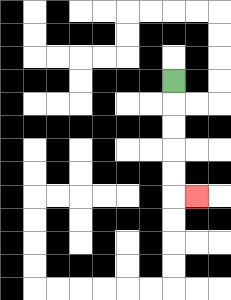{'start': '[7, 3]', 'end': '[8, 8]', 'path_directions': 'D,D,D,D,D,R', 'path_coordinates': '[[7, 3], [7, 4], [7, 5], [7, 6], [7, 7], [7, 8], [8, 8]]'}